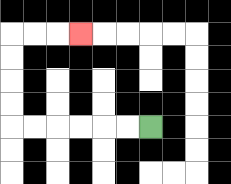{'start': '[6, 5]', 'end': '[3, 1]', 'path_directions': 'L,L,L,L,L,L,U,U,U,U,R,R,R', 'path_coordinates': '[[6, 5], [5, 5], [4, 5], [3, 5], [2, 5], [1, 5], [0, 5], [0, 4], [0, 3], [0, 2], [0, 1], [1, 1], [2, 1], [3, 1]]'}